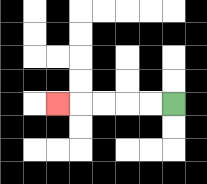{'start': '[7, 4]', 'end': '[2, 4]', 'path_directions': 'L,L,L,L,L', 'path_coordinates': '[[7, 4], [6, 4], [5, 4], [4, 4], [3, 4], [2, 4]]'}